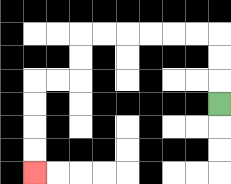{'start': '[9, 4]', 'end': '[1, 7]', 'path_directions': 'U,U,U,L,L,L,L,L,L,D,D,L,L,D,D,D,D', 'path_coordinates': '[[9, 4], [9, 3], [9, 2], [9, 1], [8, 1], [7, 1], [6, 1], [5, 1], [4, 1], [3, 1], [3, 2], [3, 3], [2, 3], [1, 3], [1, 4], [1, 5], [1, 6], [1, 7]]'}